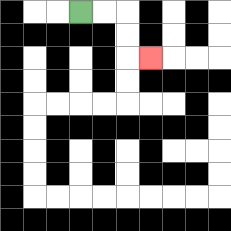{'start': '[3, 0]', 'end': '[6, 2]', 'path_directions': 'R,R,D,D,R', 'path_coordinates': '[[3, 0], [4, 0], [5, 0], [5, 1], [5, 2], [6, 2]]'}